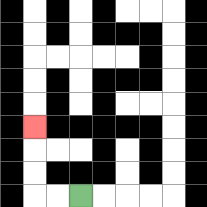{'start': '[3, 8]', 'end': '[1, 5]', 'path_directions': 'L,L,U,U,U', 'path_coordinates': '[[3, 8], [2, 8], [1, 8], [1, 7], [1, 6], [1, 5]]'}